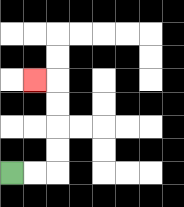{'start': '[0, 7]', 'end': '[1, 3]', 'path_directions': 'R,R,U,U,U,U,L', 'path_coordinates': '[[0, 7], [1, 7], [2, 7], [2, 6], [2, 5], [2, 4], [2, 3], [1, 3]]'}